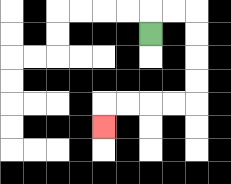{'start': '[6, 1]', 'end': '[4, 5]', 'path_directions': 'U,R,R,D,D,D,D,L,L,L,L,D', 'path_coordinates': '[[6, 1], [6, 0], [7, 0], [8, 0], [8, 1], [8, 2], [8, 3], [8, 4], [7, 4], [6, 4], [5, 4], [4, 4], [4, 5]]'}